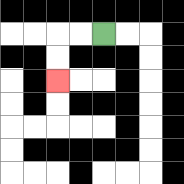{'start': '[4, 1]', 'end': '[2, 3]', 'path_directions': 'L,L,D,D', 'path_coordinates': '[[4, 1], [3, 1], [2, 1], [2, 2], [2, 3]]'}